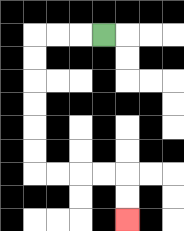{'start': '[4, 1]', 'end': '[5, 9]', 'path_directions': 'L,L,L,D,D,D,D,D,D,R,R,R,R,D,D', 'path_coordinates': '[[4, 1], [3, 1], [2, 1], [1, 1], [1, 2], [1, 3], [1, 4], [1, 5], [1, 6], [1, 7], [2, 7], [3, 7], [4, 7], [5, 7], [5, 8], [5, 9]]'}